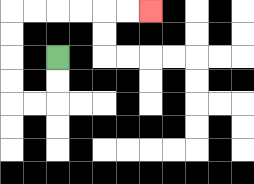{'start': '[2, 2]', 'end': '[6, 0]', 'path_directions': 'D,D,L,L,U,U,U,U,R,R,R,R,R,R', 'path_coordinates': '[[2, 2], [2, 3], [2, 4], [1, 4], [0, 4], [0, 3], [0, 2], [0, 1], [0, 0], [1, 0], [2, 0], [3, 0], [4, 0], [5, 0], [6, 0]]'}